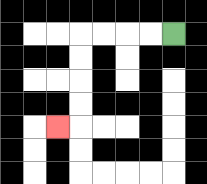{'start': '[7, 1]', 'end': '[2, 5]', 'path_directions': 'L,L,L,L,D,D,D,D,L', 'path_coordinates': '[[7, 1], [6, 1], [5, 1], [4, 1], [3, 1], [3, 2], [3, 3], [3, 4], [3, 5], [2, 5]]'}